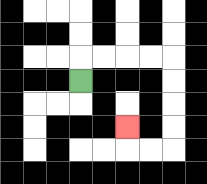{'start': '[3, 3]', 'end': '[5, 5]', 'path_directions': 'U,R,R,R,R,D,D,D,D,L,L,U', 'path_coordinates': '[[3, 3], [3, 2], [4, 2], [5, 2], [6, 2], [7, 2], [7, 3], [7, 4], [7, 5], [7, 6], [6, 6], [5, 6], [5, 5]]'}